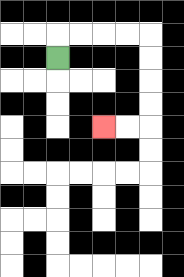{'start': '[2, 2]', 'end': '[4, 5]', 'path_directions': 'U,R,R,R,R,D,D,D,D,L,L', 'path_coordinates': '[[2, 2], [2, 1], [3, 1], [4, 1], [5, 1], [6, 1], [6, 2], [6, 3], [6, 4], [6, 5], [5, 5], [4, 5]]'}